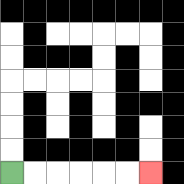{'start': '[0, 7]', 'end': '[6, 7]', 'path_directions': 'R,R,R,R,R,R', 'path_coordinates': '[[0, 7], [1, 7], [2, 7], [3, 7], [4, 7], [5, 7], [6, 7]]'}